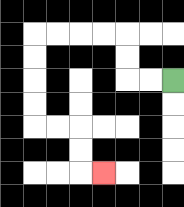{'start': '[7, 3]', 'end': '[4, 7]', 'path_directions': 'L,L,U,U,L,L,L,L,D,D,D,D,R,R,D,D,R', 'path_coordinates': '[[7, 3], [6, 3], [5, 3], [5, 2], [5, 1], [4, 1], [3, 1], [2, 1], [1, 1], [1, 2], [1, 3], [1, 4], [1, 5], [2, 5], [3, 5], [3, 6], [3, 7], [4, 7]]'}